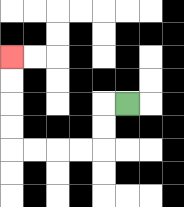{'start': '[5, 4]', 'end': '[0, 2]', 'path_directions': 'L,D,D,L,L,L,L,U,U,U,U', 'path_coordinates': '[[5, 4], [4, 4], [4, 5], [4, 6], [3, 6], [2, 6], [1, 6], [0, 6], [0, 5], [0, 4], [0, 3], [0, 2]]'}